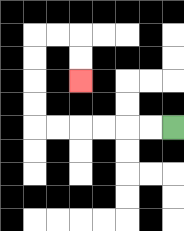{'start': '[7, 5]', 'end': '[3, 3]', 'path_directions': 'L,L,L,L,L,L,U,U,U,U,R,R,D,D', 'path_coordinates': '[[7, 5], [6, 5], [5, 5], [4, 5], [3, 5], [2, 5], [1, 5], [1, 4], [1, 3], [1, 2], [1, 1], [2, 1], [3, 1], [3, 2], [3, 3]]'}